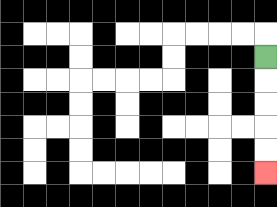{'start': '[11, 2]', 'end': '[11, 7]', 'path_directions': 'D,D,D,D,D', 'path_coordinates': '[[11, 2], [11, 3], [11, 4], [11, 5], [11, 6], [11, 7]]'}